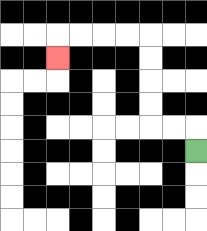{'start': '[8, 6]', 'end': '[2, 2]', 'path_directions': 'U,L,L,U,U,U,U,L,L,L,L,D', 'path_coordinates': '[[8, 6], [8, 5], [7, 5], [6, 5], [6, 4], [6, 3], [6, 2], [6, 1], [5, 1], [4, 1], [3, 1], [2, 1], [2, 2]]'}